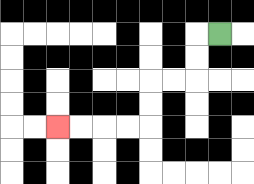{'start': '[9, 1]', 'end': '[2, 5]', 'path_directions': 'L,D,D,L,L,D,D,L,L,L,L', 'path_coordinates': '[[9, 1], [8, 1], [8, 2], [8, 3], [7, 3], [6, 3], [6, 4], [6, 5], [5, 5], [4, 5], [3, 5], [2, 5]]'}